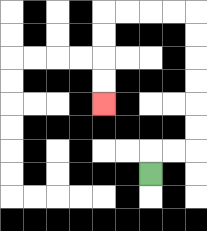{'start': '[6, 7]', 'end': '[4, 4]', 'path_directions': 'U,R,R,U,U,U,U,U,U,L,L,L,L,D,D,D,D', 'path_coordinates': '[[6, 7], [6, 6], [7, 6], [8, 6], [8, 5], [8, 4], [8, 3], [8, 2], [8, 1], [8, 0], [7, 0], [6, 0], [5, 0], [4, 0], [4, 1], [4, 2], [4, 3], [4, 4]]'}